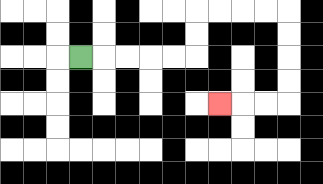{'start': '[3, 2]', 'end': '[9, 4]', 'path_directions': 'R,R,R,R,R,U,U,R,R,R,R,D,D,D,D,L,L,L', 'path_coordinates': '[[3, 2], [4, 2], [5, 2], [6, 2], [7, 2], [8, 2], [8, 1], [8, 0], [9, 0], [10, 0], [11, 0], [12, 0], [12, 1], [12, 2], [12, 3], [12, 4], [11, 4], [10, 4], [9, 4]]'}